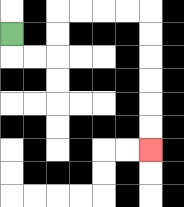{'start': '[0, 1]', 'end': '[6, 6]', 'path_directions': 'D,R,R,U,U,R,R,R,R,D,D,D,D,D,D', 'path_coordinates': '[[0, 1], [0, 2], [1, 2], [2, 2], [2, 1], [2, 0], [3, 0], [4, 0], [5, 0], [6, 0], [6, 1], [6, 2], [6, 3], [6, 4], [6, 5], [6, 6]]'}